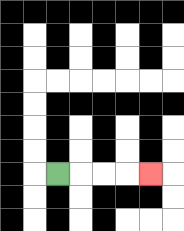{'start': '[2, 7]', 'end': '[6, 7]', 'path_directions': 'R,R,R,R', 'path_coordinates': '[[2, 7], [3, 7], [4, 7], [5, 7], [6, 7]]'}